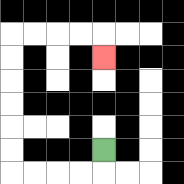{'start': '[4, 6]', 'end': '[4, 2]', 'path_directions': 'D,L,L,L,L,U,U,U,U,U,U,R,R,R,R,D', 'path_coordinates': '[[4, 6], [4, 7], [3, 7], [2, 7], [1, 7], [0, 7], [0, 6], [0, 5], [0, 4], [0, 3], [0, 2], [0, 1], [1, 1], [2, 1], [3, 1], [4, 1], [4, 2]]'}